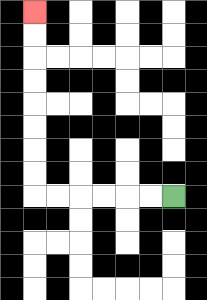{'start': '[7, 8]', 'end': '[1, 0]', 'path_directions': 'L,L,L,L,L,L,U,U,U,U,U,U,U,U', 'path_coordinates': '[[7, 8], [6, 8], [5, 8], [4, 8], [3, 8], [2, 8], [1, 8], [1, 7], [1, 6], [1, 5], [1, 4], [1, 3], [1, 2], [1, 1], [1, 0]]'}